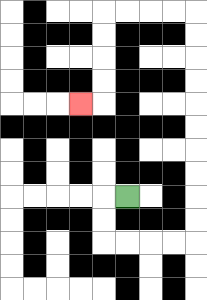{'start': '[5, 8]', 'end': '[3, 4]', 'path_directions': 'L,D,D,R,R,R,R,U,U,U,U,U,U,U,U,U,U,L,L,L,L,D,D,D,D,L', 'path_coordinates': '[[5, 8], [4, 8], [4, 9], [4, 10], [5, 10], [6, 10], [7, 10], [8, 10], [8, 9], [8, 8], [8, 7], [8, 6], [8, 5], [8, 4], [8, 3], [8, 2], [8, 1], [8, 0], [7, 0], [6, 0], [5, 0], [4, 0], [4, 1], [4, 2], [4, 3], [4, 4], [3, 4]]'}